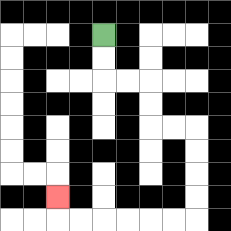{'start': '[4, 1]', 'end': '[2, 8]', 'path_directions': 'D,D,R,R,D,D,R,R,D,D,D,D,L,L,L,L,L,L,U', 'path_coordinates': '[[4, 1], [4, 2], [4, 3], [5, 3], [6, 3], [6, 4], [6, 5], [7, 5], [8, 5], [8, 6], [8, 7], [8, 8], [8, 9], [7, 9], [6, 9], [5, 9], [4, 9], [3, 9], [2, 9], [2, 8]]'}